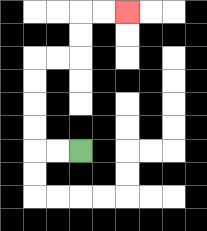{'start': '[3, 6]', 'end': '[5, 0]', 'path_directions': 'L,L,U,U,U,U,R,R,U,U,R,R', 'path_coordinates': '[[3, 6], [2, 6], [1, 6], [1, 5], [1, 4], [1, 3], [1, 2], [2, 2], [3, 2], [3, 1], [3, 0], [4, 0], [5, 0]]'}